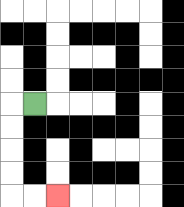{'start': '[1, 4]', 'end': '[2, 8]', 'path_directions': 'L,D,D,D,D,R,R', 'path_coordinates': '[[1, 4], [0, 4], [0, 5], [0, 6], [0, 7], [0, 8], [1, 8], [2, 8]]'}